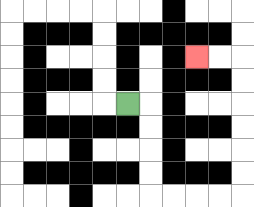{'start': '[5, 4]', 'end': '[8, 2]', 'path_directions': 'R,D,D,D,D,R,R,R,R,U,U,U,U,U,U,L,L', 'path_coordinates': '[[5, 4], [6, 4], [6, 5], [6, 6], [6, 7], [6, 8], [7, 8], [8, 8], [9, 8], [10, 8], [10, 7], [10, 6], [10, 5], [10, 4], [10, 3], [10, 2], [9, 2], [8, 2]]'}